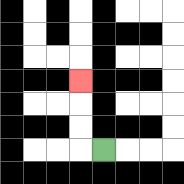{'start': '[4, 6]', 'end': '[3, 3]', 'path_directions': 'L,U,U,U', 'path_coordinates': '[[4, 6], [3, 6], [3, 5], [3, 4], [3, 3]]'}